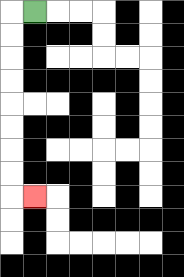{'start': '[1, 0]', 'end': '[1, 8]', 'path_directions': 'L,D,D,D,D,D,D,D,D,R', 'path_coordinates': '[[1, 0], [0, 0], [0, 1], [0, 2], [0, 3], [0, 4], [0, 5], [0, 6], [0, 7], [0, 8], [1, 8]]'}